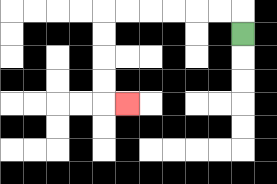{'start': '[10, 1]', 'end': '[5, 4]', 'path_directions': 'U,L,L,L,L,L,L,D,D,D,D,R', 'path_coordinates': '[[10, 1], [10, 0], [9, 0], [8, 0], [7, 0], [6, 0], [5, 0], [4, 0], [4, 1], [4, 2], [4, 3], [4, 4], [5, 4]]'}